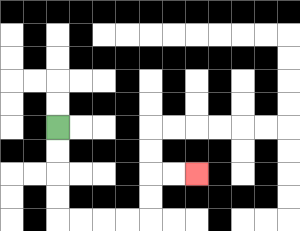{'start': '[2, 5]', 'end': '[8, 7]', 'path_directions': 'D,D,D,D,R,R,R,R,U,U,R,R', 'path_coordinates': '[[2, 5], [2, 6], [2, 7], [2, 8], [2, 9], [3, 9], [4, 9], [5, 9], [6, 9], [6, 8], [6, 7], [7, 7], [8, 7]]'}